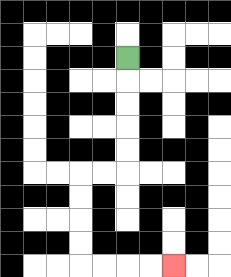{'start': '[5, 2]', 'end': '[7, 11]', 'path_directions': 'D,D,D,D,D,L,L,D,D,D,D,R,R,R,R', 'path_coordinates': '[[5, 2], [5, 3], [5, 4], [5, 5], [5, 6], [5, 7], [4, 7], [3, 7], [3, 8], [3, 9], [3, 10], [3, 11], [4, 11], [5, 11], [6, 11], [7, 11]]'}